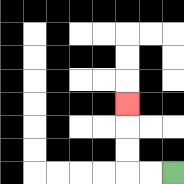{'start': '[7, 7]', 'end': '[5, 4]', 'path_directions': 'L,L,U,U,U', 'path_coordinates': '[[7, 7], [6, 7], [5, 7], [5, 6], [5, 5], [5, 4]]'}